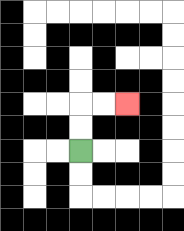{'start': '[3, 6]', 'end': '[5, 4]', 'path_directions': 'U,U,R,R', 'path_coordinates': '[[3, 6], [3, 5], [3, 4], [4, 4], [5, 4]]'}